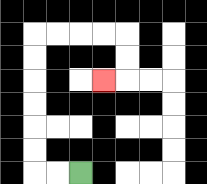{'start': '[3, 7]', 'end': '[4, 3]', 'path_directions': 'L,L,U,U,U,U,U,U,R,R,R,R,D,D,L', 'path_coordinates': '[[3, 7], [2, 7], [1, 7], [1, 6], [1, 5], [1, 4], [1, 3], [1, 2], [1, 1], [2, 1], [3, 1], [4, 1], [5, 1], [5, 2], [5, 3], [4, 3]]'}